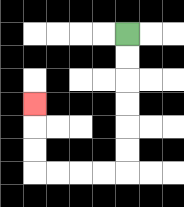{'start': '[5, 1]', 'end': '[1, 4]', 'path_directions': 'D,D,D,D,D,D,L,L,L,L,U,U,U', 'path_coordinates': '[[5, 1], [5, 2], [5, 3], [5, 4], [5, 5], [5, 6], [5, 7], [4, 7], [3, 7], [2, 7], [1, 7], [1, 6], [1, 5], [1, 4]]'}